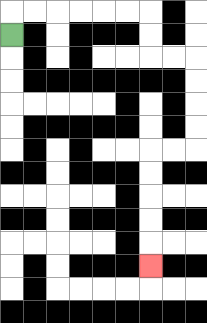{'start': '[0, 1]', 'end': '[6, 11]', 'path_directions': 'U,R,R,R,R,R,R,D,D,R,R,D,D,D,D,L,L,D,D,D,D,D', 'path_coordinates': '[[0, 1], [0, 0], [1, 0], [2, 0], [3, 0], [4, 0], [5, 0], [6, 0], [6, 1], [6, 2], [7, 2], [8, 2], [8, 3], [8, 4], [8, 5], [8, 6], [7, 6], [6, 6], [6, 7], [6, 8], [6, 9], [6, 10], [6, 11]]'}